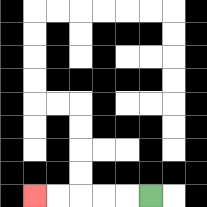{'start': '[6, 8]', 'end': '[1, 8]', 'path_directions': 'L,L,L,L,L', 'path_coordinates': '[[6, 8], [5, 8], [4, 8], [3, 8], [2, 8], [1, 8]]'}